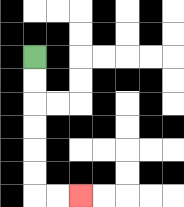{'start': '[1, 2]', 'end': '[3, 8]', 'path_directions': 'D,D,D,D,D,D,R,R', 'path_coordinates': '[[1, 2], [1, 3], [1, 4], [1, 5], [1, 6], [1, 7], [1, 8], [2, 8], [3, 8]]'}